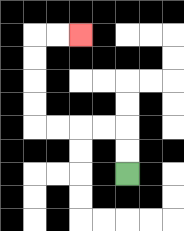{'start': '[5, 7]', 'end': '[3, 1]', 'path_directions': 'U,U,L,L,L,L,U,U,U,U,R,R', 'path_coordinates': '[[5, 7], [5, 6], [5, 5], [4, 5], [3, 5], [2, 5], [1, 5], [1, 4], [1, 3], [1, 2], [1, 1], [2, 1], [3, 1]]'}